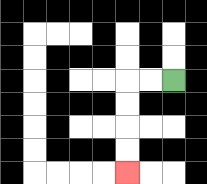{'start': '[7, 3]', 'end': '[5, 7]', 'path_directions': 'L,L,D,D,D,D', 'path_coordinates': '[[7, 3], [6, 3], [5, 3], [5, 4], [5, 5], [5, 6], [5, 7]]'}